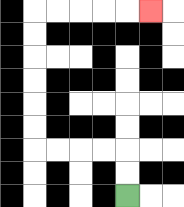{'start': '[5, 8]', 'end': '[6, 0]', 'path_directions': 'U,U,L,L,L,L,U,U,U,U,U,U,R,R,R,R,R', 'path_coordinates': '[[5, 8], [5, 7], [5, 6], [4, 6], [3, 6], [2, 6], [1, 6], [1, 5], [1, 4], [1, 3], [1, 2], [1, 1], [1, 0], [2, 0], [3, 0], [4, 0], [5, 0], [6, 0]]'}